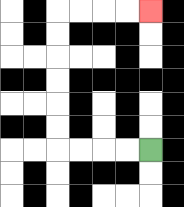{'start': '[6, 6]', 'end': '[6, 0]', 'path_directions': 'L,L,L,L,U,U,U,U,U,U,R,R,R,R', 'path_coordinates': '[[6, 6], [5, 6], [4, 6], [3, 6], [2, 6], [2, 5], [2, 4], [2, 3], [2, 2], [2, 1], [2, 0], [3, 0], [4, 0], [5, 0], [6, 0]]'}